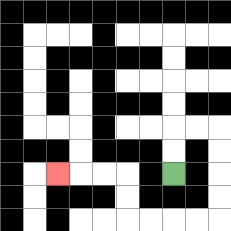{'start': '[7, 7]', 'end': '[2, 7]', 'path_directions': 'U,U,R,R,D,D,D,D,L,L,L,L,U,U,L,L,L', 'path_coordinates': '[[7, 7], [7, 6], [7, 5], [8, 5], [9, 5], [9, 6], [9, 7], [9, 8], [9, 9], [8, 9], [7, 9], [6, 9], [5, 9], [5, 8], [5, 7], [4, 7], [3, 7], [2, 7]]'}